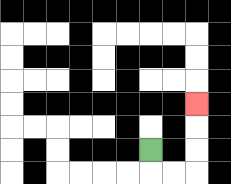{'start': '[6, 6]', 'end': '[8, 4]', 'path_directions': 'D,R,R,U,U,U', 'path_coordinates': '[[6, 6], [6, 7], [7, 7], [8, 7], [8, 6], [8, 5], [8, 4]]'}